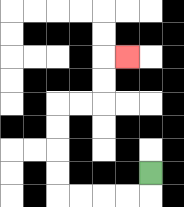{'start': '[6, 7]', 'end': '[5, 2]', 'path_directions': 'D,L,L,L,L,U,U,U,U,R,R,U,U,R', 'path_coordinates': '[[6, 7], [6, 8], [5, 8], [4, 8], [3, 8], [2, 8], [2, 7], [2, 6], [2, 5], [2, 4], [3, 4], [4, 4], [4, 3], [4, 2], [5, 2]]'}